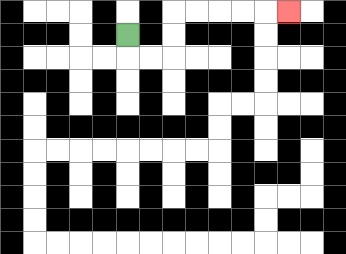{'start': '[5, 1]', 'end': '[12, 0]', 'path_directions': 'D,R,R,U,U,R,R,R,R,R', 'path_coordinates': '[[5, 1], [5, 2], [6, 2], [7, 2], [7, 1], [7, 0], [8, 0], [9, 0], [10, 0], [11, 0], [12, 0]]'}